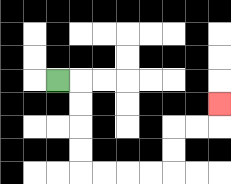{'start': '[2, 3]', 'end': '[9, 4]', 'path_directions': 'R,D,D,D,D,R,R,R,R,U,U,R,R,U', 'path_coordinates': '[[2, 3], [3, 3], [3, 4], [3, 5], [3, 6], [3, 7], [4, 7], [5, 7], [6, 7], [7, 7], [7, 6], [7, 5], [8, 5], [9, 5], [9, 4]]'}